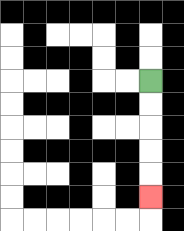{'start': '[6, 3]', 'end': '[6, 8]', 'path_directions': 'D,D,D,D,D', 'path_coordinates': '[[6, 3], [6, 4], [6, 5], [6, 6], [6, 7], [6, 8]]'}